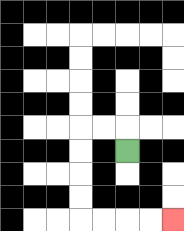{'start': '[5, 6]', 'end': '[7, 9]', 'path_directions': 'U,L,L,D,D,D,D,R,R,R,R', 'path_coordinates': '[[5, 6], [5, 5], [4, 5], [3, 5], [3, 6], [3, 7], [3, 8], [3, 9], [4, 9], [5, 9], [6, 9], [7, 9]]'}